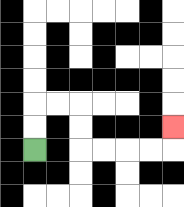{'start': '[1, 6]', 'end': '[7, 5]', 'path_directions': 'U,U,R,R,D,D,R,R,R,R,U', 'path_coordinates': '[[1, 6], [1, 5], [1, 4], [2, 4], [3, 4], [3, 5], [3, 6], [4, 6], [5, 6], [6, 6], [7, 6], [7, 5]]'}